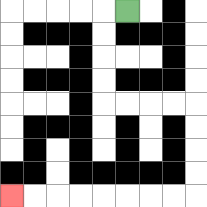{'start': '[5, 0]', 'end': '[0, 8]', 'path_directions': 'L,D,D,D,D,R,R,R,R,D,D,D,D,L,L,L,L,L,L,L,L', 'path_coordinates': '[[5, 0], [4, 0], [4, 1], [4, 2], [4, 3], [4, 4], [5, 4], [6, 4], [7, 4], [8, 4], [8, 5], [8, 6], [8, 7], [8, 8], [7, 8], [6, 8], [5, 8], [4, 8], [3, 8], [2, 8], [1, 8], [0, 8]]'}